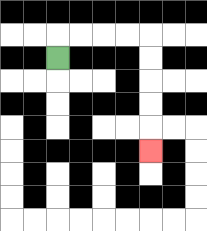{'start': '[2, 2]', 'end': '[6, 6]', 'path_directions': 'U,R,R,R,R,D,D,D,D,D', 'path_coordinates': '[[2, 2], [2, 1], [3, 1], [4, 1], [5, 1], [6, 1], [6, 2], [6, 3], [6, 4], [6, 5], [6, 6]]'}